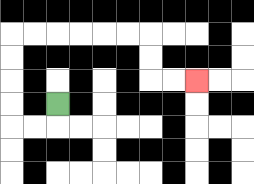{'start': '[2, 4]', 'end': '[8, 3]', 'path_directions': 'D,L,L,U,U,U,U,R,R,R,R,R,R,D,D,R,R', 'path_coordinates': '[[2, 4], [2, 5], [1, 5], [0, 5], [0, 4], [0, 3], [0, 2], [0, 1], [1, 1], [2, 1], [3, 1], [4, 1], [5, 1], [6, 1], [6, 2], [6, 3], [7, 3], [8, 3]]'}